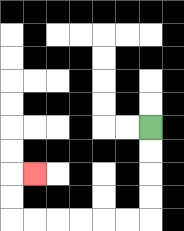{'start': '[6, 5]', 'end': '[1, 7]', 'path_directions': 'D,D,D,D,L,L,L,L,L,L,U,U,R', 'path_coordinates': '[[6, 5], [6, 6], [6, 7], [6, 8], [6, 9], [5, 9], [4, 9], [3, 9], [2, 9], [1, 9], [0, 9], [0, 8], [0, 7], [1, 7]]'}